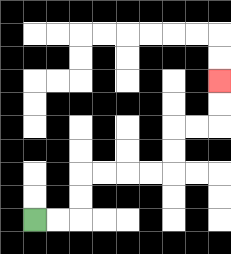{'start': '[1, 9]', 'end': '[9, 3]', 'path_directions': 'R,R,U,U,R,R,R,R,U,U,R,R,U,U', 'path_coordinates': '[[1, 9], [2, 9], [3, 9], [3, 8], [3, 7], [4, 7], [5, 7], [6, 7], [7, 7], [7, 6], [7, 5], [8, 5], [9, 5], [9, 4], [9, 3]]'}